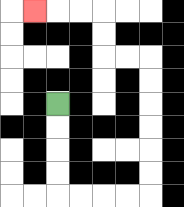{'start': '[2, 4]', 'end': '[1, 0]', 'path_directions': 'D,D,D,D,R,R,R,R,U,U,U,U,U,U,L,L,U,U,L,L,L', 'path_coordinates': '[[2, 4], [2, 5], [2, 6], [2, 7], [2, 8], [3, 8], [4, 8], [5, 8], [6, 8], [6, 7], [6, 6], [6, 5], [6, 4], [6, 3], [6, 2], [5, 2], [4, 2], [4, 1], [4, 0], [3, 0], [2, 0], [1, 0]]'}